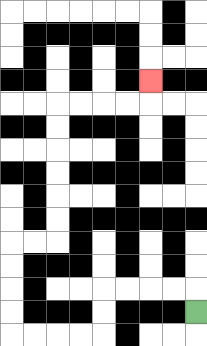{'start': '[8, 13]', 'end': '[6, 3]', 'path_directions': 'U,L,L,L,L,D,D,L,L,L,L,U,U,U,U,R,R,U,U,U,U,U,U,R,R,R,R,U', 'path_coordinates': '[[8, 13], [8, 12], [7, 12], [6, 12], [5, 12], [4, 12], [4, 13], [4, 14], [3, 14], [2, 14], [1, 14], [0, 14], [0, 13], [0, 12], [0, 11], [0, 10], [1, 10], [2, 10], [2, 9], [2, 8], [2, 7], [2, 6], [2, 5], [2, 4], [3, 4], [4, 4], [5, 4], [6, 4], [6, 3]]'}